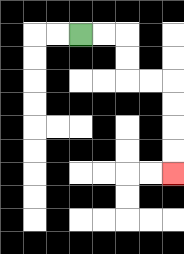{'start': '[3, 1]', 'end': '[7, 7]', 'path_directions': 'R,R,D,D,R,R,D,D,D,D', 'path_coordinates': '[[3, 1], [4, 1], [5, 1], [5, 2], [5, 3], [6, 3], [7, 3], [7, 4], [7, 5], [7, 6], [7, 7]]'}